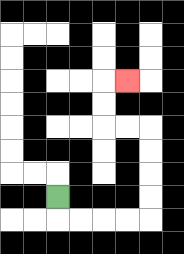{'start': '[2, 8]', 'end': '[5, 3]', 'path_directions': 'D,R,R,R,R,U,U,U,U,L,L,U,U,R', 'path_coordinates': '[[2, 8], [2, 9], [3, 9], [4, 9], [5, 9], [6, 9], [6, 8], [6, 7], [6, 6], [6, 5], [5, 5], [4, 5], [4, 4], [4, 3], [5, 3]]'}